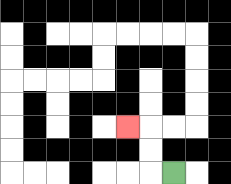{'start': '[7, 7]', 'end': '[5, 5]', 'path_directions': 'L,U,U,L', 'path_coordinates': '[[7, 7], [6, 7], [6, 6], [6, 5], [5, 5]]'}